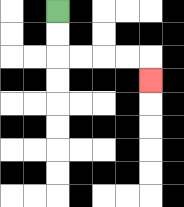{'start': '[2, 0]', 'end': '[6, 3]', 'path_directions': 'D,D,R,R,R,R,D', 'path_coordinates': '[[2, 0], [2, 1], [2, 2], [3, 2], [4, 2], [5, 2], [6, 2], [6, 3]]'}